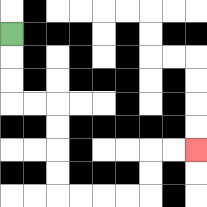{'start': '[0, 1]', 'end': '[8, 6]', 'path_directions': 'D,D,D,R,R,D,D,D,D,R,R,R,R,U,U,R,R', 'path_coordinates': '[[0, 1], [0, 2], [0, 3], [0, 4], [1, 4], [2, 4], [2, 5], [2, 6], [2, 7], [2, 8], [3, 8], [4, 8], [5, 8], [6, 8], [6, 7], [6, 6], [7, 6], [8, 6]]'}